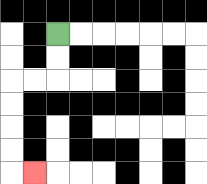{'start': '[2, 1]', 'end': '[1, 7]', 'path_directions': 'D,D,L,L,D,D,D,D,R', 'path_coordinates': '[[2, 1], [2, 2], [2, 3], [1, 3], [0, 3], [0, 4], [0, 5], [0, 6], [0, 7], [1, 7]]'}